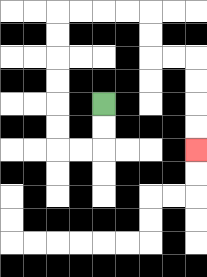{'start': '[4, 4]', 'end': '[8, 6]', 'path_directions': 'D,D,L,L,U,U,U,U,U,U,R,R,R,R,D,D,R,R,D,D,D,D', 'path_coordinates': '[[4, 4], [4, 5], [4, 6], [3, 6], [2, 6], [2, 5], [2, 4], [2, 3], [2, 2], [2, 1], [2, 0], [3, 0], [4, 0], [5, 0], [6, 0], [6, 1], [6, 2], [7, 2], [8, 2], [8, 3], [8, 4], [8, 5], [8, 6]]'}